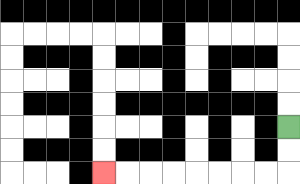{'start': '[12, 5]', 'end': '[4, 7]', 'path_directions': 'D,D,L,L,L,L,L,L,L,L', 'path_coordinates': '[[12, 5], [12, 6], [12, 7], [11, 7], [10, 7], [9, 7], [8, 7], [7, 7], [6, 7], [5, 7], [4, 7]]'}